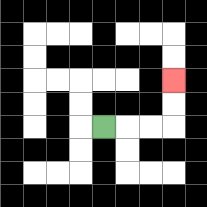{'start': '[4, 5]', 'end': '[7, 3]', 'path_directions': 'R,R,R,U,U', 'path_coordinates': '[[4, 5], [5, 5], [6, 5], [7, 5], [7, 4], [7, 3]]'}